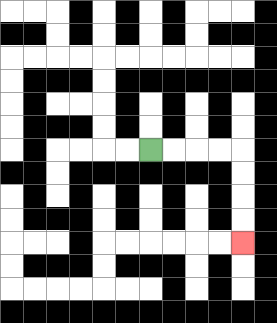{'start': '[6, 6]', 'end': '[10, 10]', 'path_directions': 'R,R,R,R,D,D,D,D', 'path_coordinates': '[[6, 6], [7, 6], [8, 6], [9, 6], [10, 6], [10, 7], [10, 8], [10, 9], [10, 10]]'}